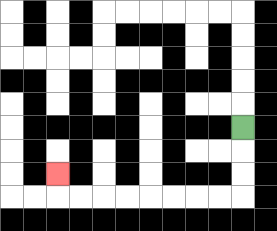{'start': '[10, 5]', 'end': '[2, 7]', 'path_directions': 'D,D,D,L,L,L,L,L,L,L,L,U', 'path_coordinates': '[[10, 5], [10, 6], [10, 7], [10, 8], [9, 8], [8, 8], [7, 8], [6, 8], [5, 8], [4, 8], [3, 8], [2, 8], [2, 7]]'}